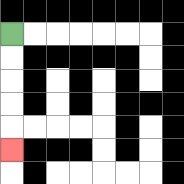{'start': '[0, 1]', 'end': '[0, 6]', 'path_directions': 'D,D,D,D,D', 'path_coordinates': '[[0, 1], [0, 2], [0, 3], [0, 4], [0, 5], [0, 6]]'}